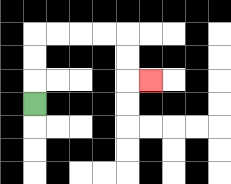{'start': '[1, 4]', 'end': '[6, 3]', 'path_directions': 'U,U,U,R,R,R,R,D,D,R', 'path_coordinates': '[[1, 4], [1, 3], [1, 2], [1, 1], [2, 1], [3, 1], [4, 1], [5, 1], [5, 2], [5, 3], [6, 3]]'}